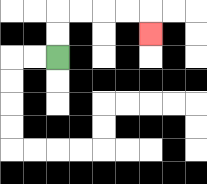{'start': '[2, 2]', 'end': '[6, 1]', 'path_directions': 'U,U,R,R,R,R,D', 'path_coordinates': '[[2, 2], [2, 1], [2, 0], [3, 0], [4, 0], [5, 0], [6, 0], [6, 1]]'}